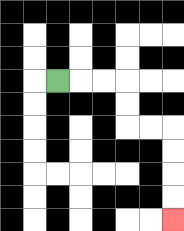{'start': '[2, 3]', 'end': '[7, 9]', 'path_directions': 'R,R,R,D,D,R,R,D,D,D,D', 'path_coordinates': '[[2, 3], [3, 3], [4, 3], [5, 3], [5, 4], [5, 5], [6, 5], [7, 5], [7, 6], [7, 7], [7, 8], [7, 9]]'}